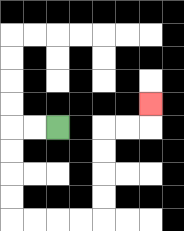{'start': '[2, 5]', 'end': '[6, 4]', 'path_directions': 'L,L,D,D,D,D,R,R,R,R,U,U,U,U,R,R,U', 'path_coordinates': '[[2, 5], [1, 5], [0, 5], [0, 6], [0, 7], [0, 8], [0, 9], [1, 9], [2, 9], [3, 9], [4, 9], [4, 8], [4, 7], [4, 6], [4, 5], [5, 5], [6, 5], [6, 4]]'}